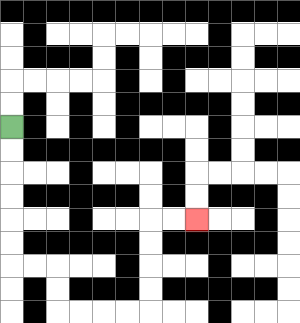{'start': '[0, 5]', 'end': '[8, 9]', 'path_directions': 'D,D,D,D,D,D,R,R,D,D,R,R,R,R,U,U,U,U,R,R', 'path_coordinates': '[[0, 5], [0, 6], [0, 7], [0, 8], [0, 9], [0, 10], [0, 11], [1, 11], [2, 11], [2, 12], [2, 13], [3, 13], [4, 13], [5, 13], [6, 13], [6, 12], [6, 11], [6, 10], [6, 9], [7, 9], [8, 9]]'}